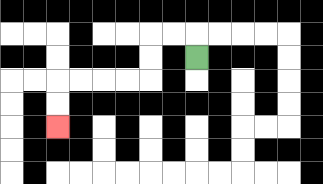{'start': '[8, 2]', 'end': '[2, 5]', 'path_directions': 'U,L,L,D,D,L,L,L,L,D,D', 'path_coordinates': '[[8, 2], [8, 1], [7, 1], [6, 1], [6, 2], [6, 3], [5, 3], [4, 3], [3, 3], [2, 3], [2, 4], [2, 5]]'}